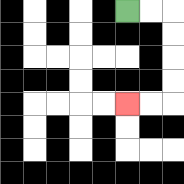{'start': '[5, 0]', 'end': '[5, 4]', 'path_directions': 'R,R,D,D,D,D,L,L', 'path_coordinates': '[[5, 0], [6, 0], [7, 0], [7, 1], [7, 2], [7, 3], [7, 4], [6, 4], [5, 4]]'}